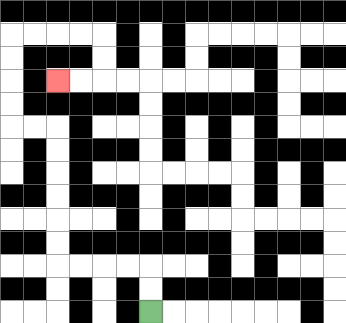{'start': '[6, 13]', 'end': '[2, 3]', 'path_directions': 'U,U,L,L,L,L,U,U,U,U,U,U,L,L,U,U,U,U,R,R,R,R,D,D,L,L', 'path_coordinates': '[[6, 13], [6, 12], [6, 11], [5, 11], [4, 11], [3, 11], [2, 11], [2, 10], [2, 9], [2, 8], [2, 7], [2, 6], [2, 5], [1, 5], [0, 5], [0, 4], [0, 3], [0, 2], [0, 1], [1, 1], [2, 1], [3, 1], [4, 1], [4, 2], [4, 3], [3, 3], [2, 3]]'}